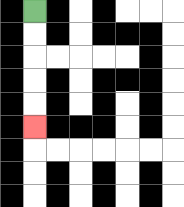{'start': '[1, 0]', 'end': '[1, 5]', 'path_directions': 'D,D,D,D,D', 'path_coordinates': '[[1, 0], [1, 1], [1, 2], [1, 3], [1, 4], [1, 5]]'}